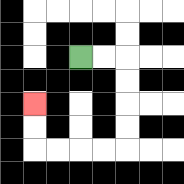{'start': '[3, 2]', 'end': '[1, 4]', 'path_directions': 'R,R,D,D,D,D,L,L,L,L,U,U', 'path_coordinates': '[[3, 2], [4, 2], [5, 2], [5, 3], [5, 4], [5, 5], [5, 6], [4, 6], [3, 6], [2, 6], [1, 6], [1, 5], [1, 4]]'}